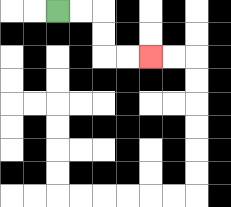{'start': '[2, 0]', 'end': '[6, 2]', 'path_directions': 'R,R,D,D,R,R', 'path_coordinates': '[[2, 0], [3, 0], [4, 0], [4, 1], [4, 2], [5, 2], [6, 2]]'}